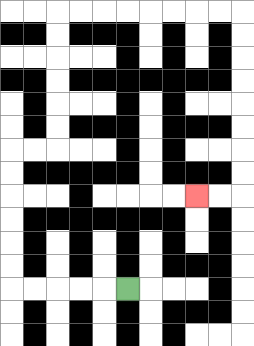{'start': '[5, 12]', 'end': '[8, 8]', 'path_directions': 'L,L,L,L,L,U,U,U,U,U,U,R,R,U,U,U,U,U,U,R,R,R,R,R,R,R,R,D,D,D,D,D,D,D,D,L,L', 'path_coordinates': '[[5, 12], [4, 12], [3, 12], [2, 12], [1, 12], [0, 12], [0, 11], [0, 10], [0, 9], [0, 8], [0, 7], [0, 6], [1, 6], [2, 6], [2, 5], [2, 4], [2, 3], [2, 2], [2, 1], [2, 0], [3, 0], [4, 0], [5, 0], [6, 0], [7, 0], [8, 0], [9, 0], [10, 0], [10, 1], [10, 2], [10, 3], [10, 4], [10, 5], [10, 6], [10, 7], [10, 8], [9, 8], [8, 8]]'}